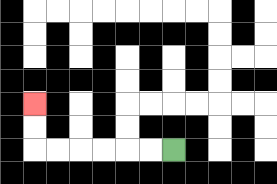{'start': '[7, 6]', 'end': '[1, 4]', 'path_directions': 'L,L,L,L,L,L,U,U', 'path_coordinates': '[[7, 6], [6, 6], [5, 6], [4, 6], [3, 6], [2, 6], [1, 6], [1, 5], [1, 4]]'}